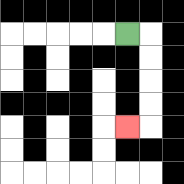{'start': '[5, 1]', 'end': '[5, 5]', 'path_directions': 'R,D,D,D,D,L', 'path_coordinates': '[[5, 1], [6, 1], [6, 2], [6, 3], [6, 4], [6, 5], [5, 5]]'}